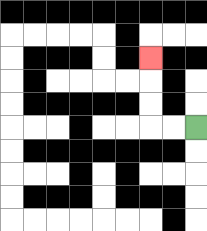{'start': '[8, 5]', 'end': '[6, 2]', 'path_directions': 'L,L,U,U,U', 'path_coordinates': '[[8, 5], [7, 5], [6, 5], [6, 4], [6, 3], [6, 2]]'}